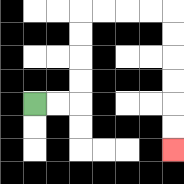{'start': '[1, 4]', 'end': '[7, 6]', 'path_directions': 'R,R,U,U,U,U,R,R,R,R,D,D,D,D,D,D', 'path_coordinates': '[[1, 4], [2, 4], [3, 4], [3, 3], [3, 2], [3, 1], [3, 0], [4, 0], [5, 0], [6, 0], [7, 0], [7, 1], [7, 2], [7, 3], [7, 4], [7, 5], [7, 6]]'}